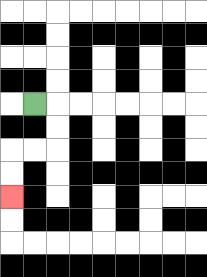{'start': '[1, 4]', 'end': '[0, 8]', 'path_directions': 'R,D,D,L,L,D,D', 'path_coordinates': '[[1, 4], [2, 4], [2, 5], [2, 6], [1, 6], [0, 6], [0, 7], [0, 8]]'}